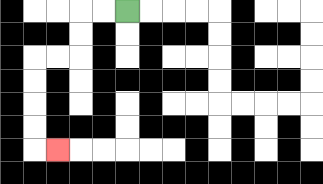{'start': '[5, 0]', 'end': '[2, 6]', 'path_directions': 'L,L,D,D,L,L,D,D,D,D,R', 'path_coordinates': '[[5, 0], [4, 0], [3, 0], [3, 1], [3, 2], [2, 2], [1, 2], [1, 3], [1, 4], [1, 5], [1, 6], [2, 6]]'}